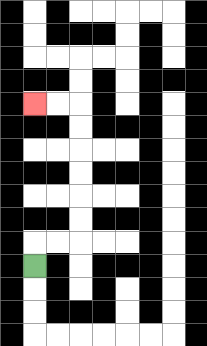{'start': '[1, 11]', 'end': '[1, 4]', 'path_directions': 'U,R,R,U,U,U,U,U,U,L,L', 'path_coordinates': '[[1, 11], [1, 10], [2, 10], [3, 10], [3, 9], [3, 8], [3, 7], [3, 6], [3, 5], [3, 4], [2, 4], [1, 4]]'}